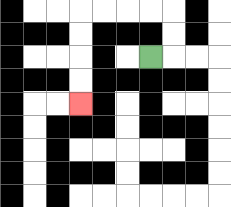{'start': '[6, 2]', 'end': '[3, 4]', 'path_directions': 'R,U,U,L,L,L,L,D,D,D,D', 'path_coordinates': '[[6, 2], [7, 2], [7, 1], [7, 0], [6, 0], [5, 0], [4, 0], [3, 0], [3, 1], [3, 2], [3, 3], [3, 4]]'}